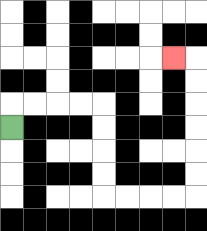{'start': '[0, 5]', 'end': '[7, 2]', 'path_directions': 'U,R,R,R,R,D,D,D,D,R,R,R,R,U,U,U,U,U,U,L', 'path_coordinates': '[[0, 5], [0, 4], [1, 4], [2, 4], [3, 4], [4, 4], [4, 5], [4, 6], [4, 7], [4, 8], [5, 8], [6, 8], [7, 8], [8, 8], [8, 7], [8, 6], [8, 5], [8, 4], [8, 3], [8, 2], [7, 2]]'}